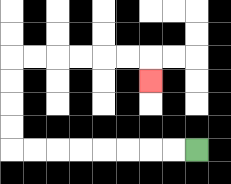{'start': '[8, 6]', 'end': '[6, 3]', 'path_directions': 'L,L,L,L,L,L,L,L,U,U,U,U,R,R,R,R,R,R,D', 'path_coordinates': '[[8, 6], [7, 6], [6, 6], [5, 6], [4, 6], [3, 6], [2, 6], [1, 6], [0, 6], [0, 5], [0, 4], [0, 3], [0, 2], [1, 2], [2, 2], [3, 2], [4, 2], [5, 2], [6, 2], [6, 3]]'}